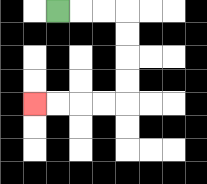{'start': '[2, 0]', 'end': '[1, 4]', 'path_directions': 'R,R,R,D,D,D,D,L,L,L,L', 'path_coordinates': '[[2, 0], [3, 0], [4, 0], [5, 0], [5, 1], [5, 2], [5, 3], [5, 4], [4, 4], [3, 4], [2, 4], [1, 4]]'}